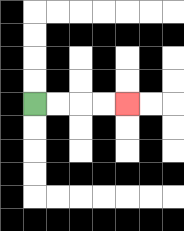{'start': '[1, 4]', 'end': '[5, 4]', 'path_directions': 'R,R,R,R', 'path_coordinates': '[[1, 4], [2, 4], [3, 4], [4, 4], [5, 4]]'}